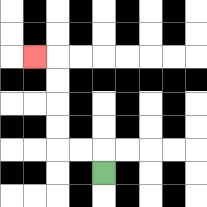{'start': '[4, 7]', 'end': '[1, 2]', 'path_directions': 'U,L,L,U,U,U,U,L', 'path_coordinates': '[[4, 7], [4, 6], [3, 6], [2, 6], [2, 5], [2, 4], [2, 3], [2, 2], [1, 2]]'}